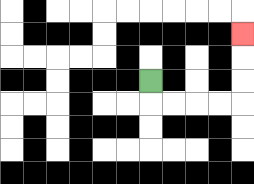{'start': '[6, 3]', 'end': '[10, 1]', 'path_directions': 'D,R,R,R,R,U,U,U', 'path_coordinates': '[[6, 3], [6, 4], [7, 4], [8, 4], [9, 4], [10, 4], [10, 3], [10, 2], [10, 1]]'}